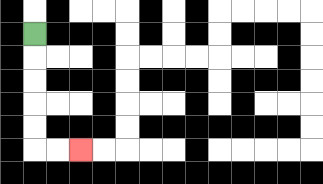{'start': '[1, 1]', 'end': '[3, 6]', 'path_directions': 'D,D,D,D,D,R,R', 'path_coordinates': '[[1, 1], [1, 2], [1, 3], [1, 4], [1, 5], [1, 6], [2, 6], [3, 6]]'}